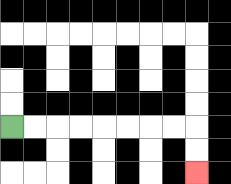{'start': '[0, 5]', 'end': '[8, 7]', 'path_directions': 'R,R,R,R,R,R,R,R,D,D', 'path_coordinates': '[[0, 5], [1, 5], [2, 5], [3, 5], [4, 5], [5, 5], [6, 5], [7, 5], [8, 5], [8, 6], [8, 7]]'}